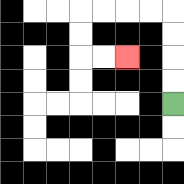{'start': '[7, 4]', 'end': '[5, 2]', 'path_directions': 'U,U,U,U,L,L,L,L,D,D,R,R', 'path_coordinates': '[[7, 4], [7, 3], [7, 2], [7, 1], [7, 0], [6, 0], [5, 0], [4, 0], [3, 0], [3, 1], [3, 2], [4, 2], [5, 2]]'}